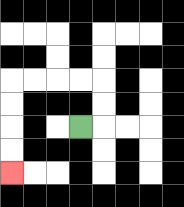{'start': '[3, 5]', 'end': '[0, 7]', 'path_directions': 'R,U,U,L,L,L,L,D,D,D,D', 'path_coordinates': '[[3, 5], [4, 5], [4, 4], [4, 3], [3, 3], [2, 3], [1, 3], [0, 3], [0, 4], [0, 5], [0, 6], [0, 7]]'}